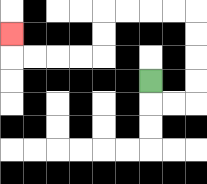{'start': '[6, 3]', 'end': '[0, 1]', 'path_directions': 'D,R,R,U,U,U,U,L,L,L,L,D,D,L,L,L,L,U', 'path_coordinates': '[[6, 3], [6, 4], [7, 4], [8, 4], [8, 3], [8, 2], [8, 1], [8, 0], [7, 0], [6, 0], [5, 0], [4, 0], [4, 1], [4, 2], [3, 2], [2, 2], [1, 2], [0, 2], [0, 1]]'}